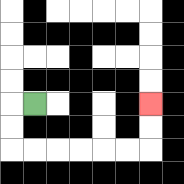{'start': '[1, 4]', 'end': '[6, 4]', 'path_directions': 'L,D,D,R,R,R,R,R,R,U,U', 'path_coordinates': '[[1, 4], [0, 4], [0, 5], [0, 6], [1, 6], [2, 6], [3, 6], [4, 6], [5, 6], [6, 6], [6, 5], [6, 4]]'}